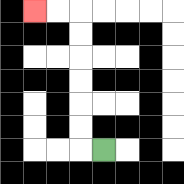{'start': '[4, 6]', 'end': '[1, 0]', 'path_directions': 'L,U,U,U,U,U,U,L,L', 'path_coordinates': '[[4, 6], [3, 6], [3, 5], [3, 4], [3, 3], [3, 2], [3, 1], [3, 0], [2, 0], [1, 0]]'}